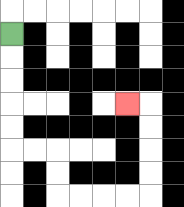{'start': '[0, 1]', 'end': '[5, 4]', 'path_directions': 'D,D,D,D,D,R,R,D,D,R,R,R,R,U,U,U,U,L', 'path_coordinates': '[[0, 1], [0, 2], [0, 3], [0, 4], [0, 5], [0, 6], [1, 6], [2, 6], [2, 7], [2, 8], [3, 8], [4, 8], [5, 8], [6, 8], [6, 7], [6, 6], [6, 5], [6, 4], [5, 4]]'}